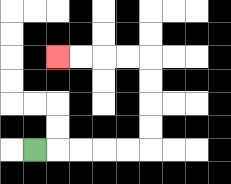{'start': '[1, 6]', 'end': '[2, 2]', 'path_directions': 'R,R,R,R,R,U,U,U,U,L,L,L,L', 'path_coordinates': '[[1, 6], [2, 6], [3, 6], [4, 6], [5, 6], [6, 6], [6, 5], [6, 4], [6, 3], [6, 2], [5, 2], [4, 2], [3, 2], [2, 2]]'}